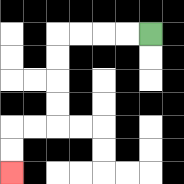{'start': '[6, 1]', 'end': '[0, 7]', 'path_directions': 'L,L,L,L,D,D,D,D,L,L,D,D', 'path_coordinates': '[[6, 1], [5, 1], [4, 1], [3, 1], [2, 1], [2, 2], [2, 3], [2, 4], [2, 5], [1, 5], [0, 5], [0, 6], [0, 7]]'}